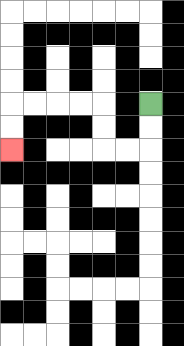{'start': '[6, 4]', 'end': '[0, 6]', 'path_directions': 'D,D,L,L,U,U,L,L,L,L,D,D', 'path_coordinates': '[[6, 4], [6, 5], [6, 6], [5, 6], [4, 6], [4, 5], [4, 4], [3, 4], [2, 4], [1, 4], [0, 4], [0, 5], [0, 6]]'}